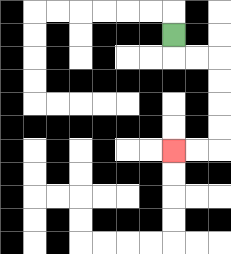{'start': '[7, 1]', 'end': '[7, 6]', 'path_directions': 'D,R,R,D,D,D,D,L,L', 'path_coordinates': '[[7, 1], [7, 2], [8, 2], [9, 2], [9, 3], [9, 4], [9, 5], [9, 6], [8, 6], [7, 6]]'}